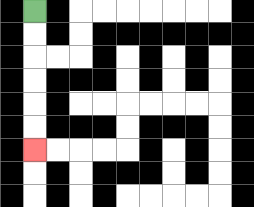{'start': '[1, 0]', 'end': '[1, 6]', 'path_directions': 'D,D,D,D,D,D', 'path_coordinates': '[[1, 0], [1, 1], [1, 2], [1, 3], [1, 4], [1, 5], [1, 6]]'}